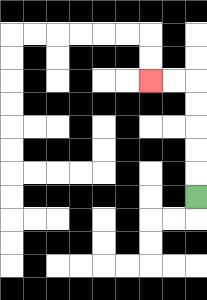{'start': '[8, 8]', 'end': '[6, 3]', 'path_directions': 'U,U,U,U,U,L,L', 'path_coordinates': '[[8, 8], [8, 7], [8, 6], [8, 5], [8, 4], [8, 3], [7, 3], [6, 3]]'}